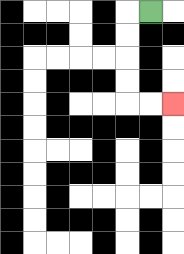{'start': '[6, 0]', 'end': '[7, 4]', 'path_directions': 'L,D,D,D,D,R,R', 'path_coordinates': '[[6, 0], [5, 0], [5, 1], [5, 2], [5, 3], [5, 4], [6, 4], [7, 4]]'}